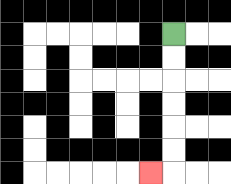{'start': '[7, 1]', 'end': '[6, 7]', 'path_directions': 'D,D,D,D,D,D,L', 'path_coordinates': '[[7, 1], [7, 2], [7, 3], [7, 4], [7, 5], [7, 6], [7, 7], [6, 7]]'}